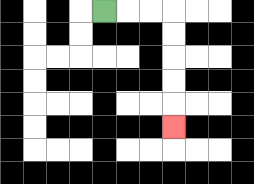{'start': '[4, 0]', 'end': '[7, 5]', 'path_directions': 'R,R,R,D,D,D,D,D', 'path_coordinates': '[[4, 0], [5, 0], [6, 0], [7, 0], [7, 1], [7, 2], [7, 3], [7, 4], [7, 5]]'}